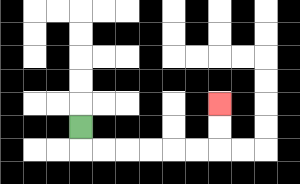{'start': '[3, 5]', 'end': '[9, 4]', 'path_directions': 'D,R,R,R,R,R,R,U,U', 'path_coordinates': '[[3, 5], [3, 6], [4, 6], [5, 6], [6, 6], [7, 6], [8, 6], [9, 6], [9, 5], [9, 4]]'}